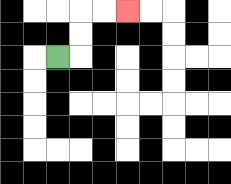{'start': '[2, 2]', 'end': '[5, 0]', 'path_directions': 'R,U,U,R,R', 'path_coordinates': '[[2, 2], [3, 2], [3, 1], [3, 0], [4, 0], [5, 0]]'}